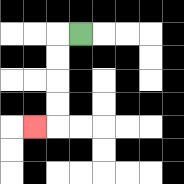{'start': '[3, 1]', 'end': '[1, 5]', 'path_directions': 'L,D,D,D,D,L', 'path_coordinates': '[[3, 1], [2, 1], [2, 2], [2, 3], [2, 4], [2, 5], [1, 5]]'}